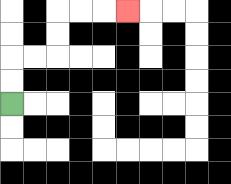{'start': '[0, 4]', 'end': '[5, 0]', 'path_directions': 'U,U,R,R,U,U,R,R,R', 'path_coordinates': '[[0, 4], [0, 3], [0, 2], [1, 2], [2, 2], [2, 1], [2, 0], [3, 0], [4, 0], [5, 0]]'}